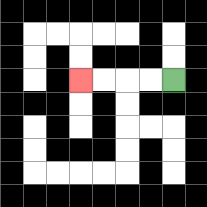{'start': '[7, 3]', 'end': '[3, 3]', 'path_directions': 'L,L,L,L', 'path_coordinates': '[[7, 3], [6, 3], [5, 3], [4, 3], [3, 3]]'}